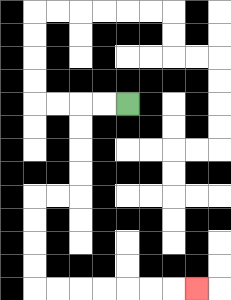{'start': '[5, 4]', 'end': '[8, 12]', 'path_directions': 'L,L,D,D,D,D,L,L,D,D,D,D,R,R,R,R,R,R,R', 'path_coordinates': '[[5, 4], [4, 4], [3, 4], [3, 5], [3, 6], [3, 7], [3, 8], [2, 8], [1, 8], [1, 9], [1, 10], [1, 11], [1, 12], [2, 12], [3, 12], [4, 12], [5, 12], [6, 12], [7, 12], [8, 12]]'}